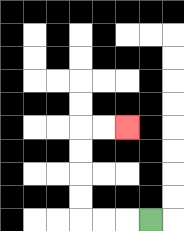{'start': '[6, 9]', 'end': '[5, 5]', 'path_directions': 'L,L,L,U,U,U,U,R,R', 'path_coordinates': '[[6, 9], [5, 9], [4, 9], [3, 9], [3, 8], [3, 7], [3, 6], [3, 5], [4, 5], [5, 5]]'}